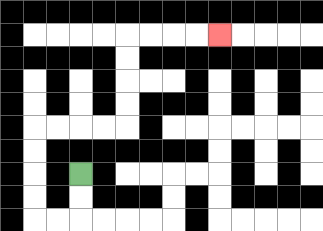{'start': '[3, 7]', 'end': '[9, 1]', 'path_directions': 'D,D,L,L,U,U,U,U,R,R,R,R,U,U,U,U,R,R,R,R', 'path_coordinates': '[[3, 7], [3, 8], [3, 9], [2, 9], [1, 9], [1, 8], [1, 7], [1, 6], [1, 5], [2, 5], [3, 5], [4, 5], [5, 5], [5, 4], [5, 3], [5, 2], [5, 1], [6, 1], [7, 1], [8, 1], [9, 1]]'}